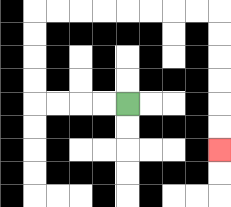{'start': '[5, 4]', 'end': '[9, 6]', 'path_directions': 'L,L,L,L,U,U,U,U,R,R,R,R,R,R,R,R,D,D,D,D,D,D', 'path_coordinates': '[[5, 4], [4, 4], [3, 4], [2, 4], [1, 4], [1, 3], [1, 2], [1, 1], [1, 0], [2, 0], [3, 0], [4, 0], [5, 0], [6, 0], [7, 0], [8, 0], [9, 0], [9, 1], [9, 2], [9, 3], [9, 4], [9, 5], [9, 6]]'}